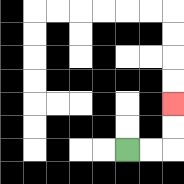{'start': '[5, 6]', 'end': '[7, 4]', 'path_directions': 'R,R,U,U', 'path_coordinates': '[[5, 6], [6, 6], [7, 6], [7, 5], [7, 4]]'}